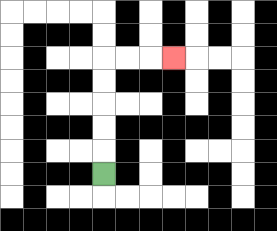{'start': '[4, 7]', 'end': '[7, 2]', 'path_directions': 'U,U,U,U,U,R,R,R', 'path_coordinates': '[[4, 7], [4, 6], [4, 5], [4, 4], [4, 3], [4, 2], [5, 2], [6, 2], [7, 2]]'}